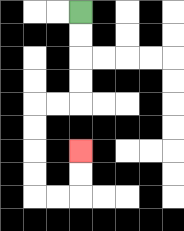{'start': '[3, 0]', 'end': '[3, 6]', 'path_directions': 'D,D,D,D,L,L,D,D,D,D,R,R,U,U', 'path_coordinates': '[[3, 0], [3, 1], [3, 2], [3, 3], [3, 4], [2, 4], [1, 4], [1, 5], [1, 6], [1, 7], [1, 8], [2, 8], [3, 8], [3, 7], [3, 6]]'}